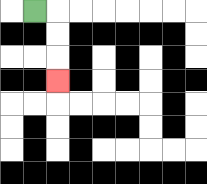{'start': '[1, 0]', 'end': '[2, 3]', 'path_directions': 'R,D,D,D', 'path_coordinates': '[[1, 0], [2, 0], [2, 1], [2, 2], [2, 3]]'}